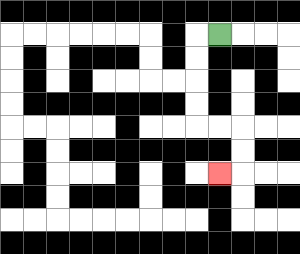{'start': '[9, 1]', 'end': '[9, 7]', 'path_directions': 'L,D,D,D,D,R,R,D,D,L', 'path_coordinates': '[[9, 1], [8, 1], [8, 2], [8, 3], [8, 4], [8, 5], [9, 5], [10, 5], [10, 6], [10, 7], [9, 7]]'}